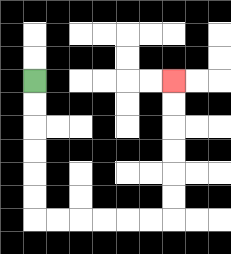{'start': '[1, 3]', 'end': '[7, 3]', 'path_directions': 'D,D,D,D,D,D,R,R,R,R,R,R,U,U,U,U,U,U', 'path_coordinates': '[[1, 3], [1, 4], [1, 5], [1, 6], [1, 7], [1, 8], [1, 9], [2, 9], [3, 9], [4, 9], [5, 9], [6, 9], [7, 9], [7, 8], [7, 7], [7, 6], [7, 5], [7, 4], [7, 3]]'}